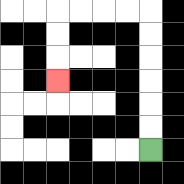{'start': '[6, 6]', 'end': '[2, 3]', 'path_directions': 'U,U,U,U,U,U,L,L,L,L,D,D,D', 'path_coordinates': '[[6, 6], [6, 5], [6, 4], [6, 3], [6, 2], [6, 1], [6, 0], [5, 0], [4, 0], [3, 0], [2, 0], [2, 1], [2, 2], [2, 3]]'}